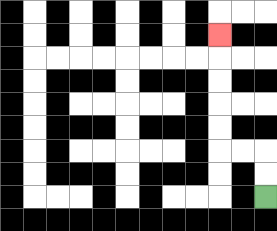{'start': '[11, 8]', 'end': '[9, 1]', 'path_directions': 'U,U,L,L,U,U,U,U,U', 'path_coordinates': '[[11, 8], [11, 7], [11, 6], [10, 6], [9, 6], [9, 5], [9, 4], [9, 3], [9, 2], [9, 1]]'}